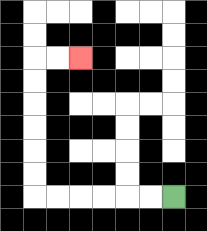{'start': '[7, 8]', 'end': '[3, 2]', 'path_directions': 'L,L,L,L,L,L,U,U,U,U,U,U,R,R', 'path_coordinates': '[[7, 8], [6, 8], [5, 8], [4, 8], [3, 8], [2, 8], [1, 8], [1, 7], [1, 6], [1, 5], [1, 4], [1, 3], [1, 2], [2, 2], [3, 2]]'}